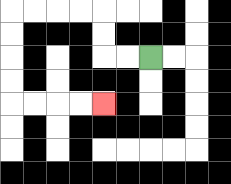{'start': '[6, 2]', 'end': '[4, 4]', 'path_directions': 'L,L,U,U,L,L,L,L,D,D,D,D,R,R,R,R', 'path_coordinates': '[[6, 2], [5, 2], [4, 2], [4, 1], [4, 0], [3, 0], [2, 0], [1, 0], [0, 0], [0, 1], [0, 2], [0, 3], [0, 4], [1, 4], [2, 4], [3, 4], [4, 4]]'}